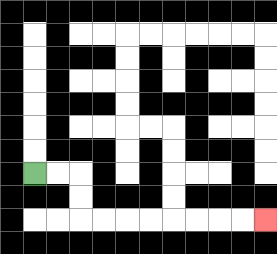{'start': '[1, 7]', 'end': '[11, 9]', 'path_directions': 'R,R,D,D,R,R,R,R,R,R,R,R', 'path_coordinates': '[[1, 7], [2, 7], [3, 7], [3, 8], [3, 9], [4, 9], [5, 9], [6, 9], [7, 9], [8, 9], [9, 9], [10, 9], [11, 9]]'}